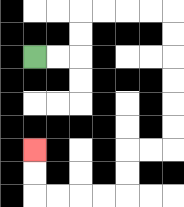{'start': '[1, 2]', 'end': '[1, 6]', 'path_directions': 'R,R,U,U,R,R,R,R,D,D,D,D,D,D,L,L,D,D,L,L,L,L,U,U', 'path_coordinates': '[[1, 2], [2, 2], [3, 2], [3, 1], [3, 0], [4, 0], [5, 0], [6, 0], [7, 0], [7, 1], [7, 2], [7, 3], [7, 4], [7, 5], [7, 6], [6, 6], [5, 6], [5, 7], [5, 8], [4, 8], [3, 8], [2, 8], [1, 8], [1, 7], [1, 6]]'}